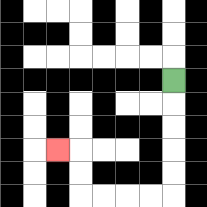{'start': '[7, 3]', 'end': '[2, 6]', 'path_directions': 'D,D,D,D,D,L,L,L,L,U,U,L', 'path_coordinates': '[[7, 3], [7, 4], [7, 5], [7, 6], [7, 7], [7, 8], [6, 8], [5, 8], [4, 8], [3, 8], [3, 7], [3, 6], [2, 6]]'}